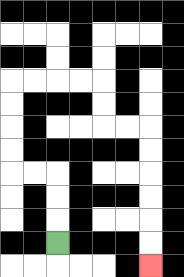{'start': '[2, 10]', 'end': '[6, 11]', 'path_directions': 'U,U,U,L,L,U,U,U,U,R,R,R,R,D,D,R,R,D,D,D,D,D,D', 'path_coordinates': '[[2, 10], [2, 9], [2, 8], [2, 7], [1, 7], [0, 7], [0, 6], [0, 5], [0, 4], [0, 3], [1, 3], [2, 3], [3, 3], [4, 3], [4, 4], [4, 5], [5, 5], [6, 5], [6, 6], [6, 7], [6, 8], [6, 9], [6, 10], [6, 11]]'}